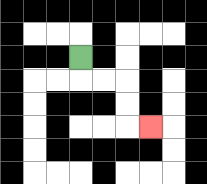{'start': '[3, 2]', 'end': '[6, 5]', 'path_directions': 'D,R,R,D,D,R', 'path_coordinates': '[[3, 2], [3, 3], [4, 3], [5, 3], [5, 4], [5, 5], [6, 5]]'}